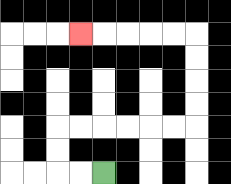{'start': '[4, 7]', 'end': '[3, 1]', 'path_directions': 'L,L,U,U,R,R,R,R,R,R,U,U,U,U,L,L,L,L,L', 'path_coordinates': '[[4, 7], [3, 7], [2, 7], [2, 6], [2, 5], [3, 5], [4, 5], [5, 5], [6, 5], [7, 5], [8, 5], [8, 4], [8, 3], [8, 2], [8, 1], [7, 1], [6, 1], [5, 1], [4, 1], [3, 1]]'}